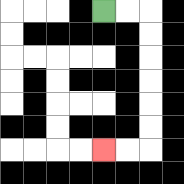{'start': '[4, 0]', 'end': '[4, 6]', 'path_directions': 'R,R,D,D,D,D,D,D,L,L', 'path_coordinates': '[[4, 0], [5, 0], [6, 0], [6, 1], [6, 2], [6, 3], [6, 4], [6, 5], [6, 6], [5, 6], [4, 6]]'}